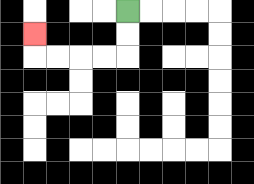{'start': '[5, 0]', 'end': '[1, 1]', 'path_directions': 'D,D,L,L,L,L,U', 'path_coordinates': '[[5, 0], [5, 1], [5, 2], [4, 2], [3, 2], [2, 2], [1, 2], [1, 1]]'}